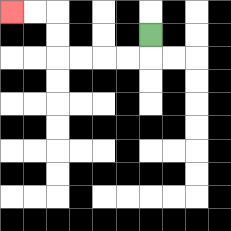{'start': '[6, 1]', 'end': '[0, 0]', 'path_directions': 'D,L,L,L,L,U,U,L,L', 'path_coordinates': '[[6, 1], [6, 2], [5, 2], [4, 2], [3, 2], [2, 2], [2, 1], [2, 0], [1, 0], [0, 0]]'}